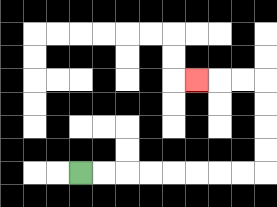{'start': '[3, 7]', 'end': '[8, 3]', 'path_directions': 'R,R,R,R,R,R,R,R,U,U,U,U,L,L,L', 'path_coordinates': '[[3, 7], [4, 7], [5, 7], [6, 7], [7, 7], [8, 7], [9, 7], [10, 7], [11, 7], [11, 6], [11, 5], [11, 4], [11, 3], [10, 3], [9, 3], [8, 3]]'}